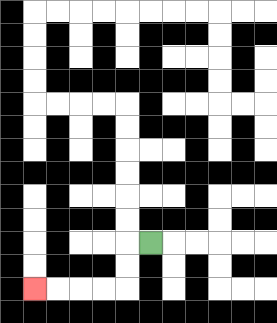{'start': '[6, 10]', 'end': '[1, 12]', 'path_directions': 'L,D,D,L,L,L,L', 'path_coordinates': '[[6, 10], [5, 10], [5, 11], [5, 12], [4, 12], [3, 12], [2, 12], [1, 12]]'}